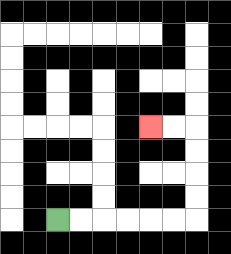{'start': '[2, 9]', 'end': '[6, 5]', 'path_directions': 'R,R,R,R,R,R,U,U,U,U,L,L', 'path_coordinates': '[[2, 9], [3, 9], [4, 9], [5, 9], [6, 9], [7, 9], [8, 9], [8, 8], [8, 7], [8, 6], [8, 5], [7, 5], [6, 5]]'}